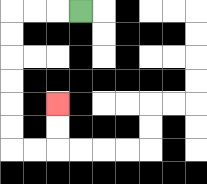{'start': '[3, 0]', 'end': '[2, 4]', 'path_directions': 'L,L,L,D,D,D,D,D,D,R,R,U,U', 'path_coordinates': '[[3, 0], [2, 0], [1, 0], [0, 0], [0, 1], [0, 2], [0, 3], [0, 4], [0, 5], [0, 6], [1, 6], [2, 6], [2, 5], [2, 4]]'}